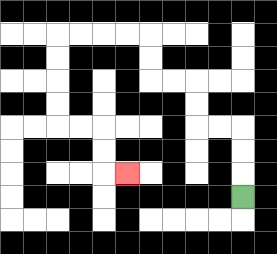{'start': '[10, 8]', 'end': '[5, 7]', 'path_directions': 'U,U,U,L,L,U,U,L,L,U,U,L,L,L,L,D,D,D,D,R,R,D,D,R', 'path_coordinates': '[[10, 8], [10, 7], [10, 6], [10, 5], [9, 5], [8, 5], [8, 4], [8, 3], [7, 3], [6, 3], [6, 2], [6, 1], [5, 1], [4, 1], [3, 1], [2, 1], [2, 2], [2, 3], [2, 4], [2, 5], [3, 5], [4, 5], [4, 6], [4, 7], [5, 7]]'}